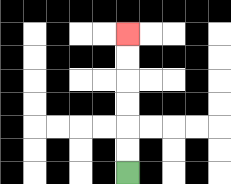{'start': '[5, 7]', 'end': '[5, 1]', 'path_directions': 'U,U,U,U,U,U', 'path_coordinates': '[[5, 7], [5, 6], [5, 5], [5, 4], [5, 3], [5, 2], [5, 1]]'}